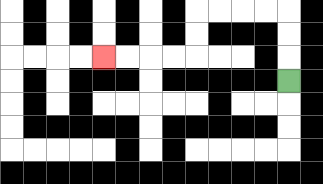{'start': '[12, 3]', 'end': '[4, 2]', 'path_directions': 'U,U,U,L,L,L,L,D,D,L,L,L,L', 'path_coordinates': '[[12, 3], [12, 2], [12, 1], [12, 0], [11, 0], [10, 0], [9, 0], [8, 0], [8, 1], [8, 2], [7, 2], [6, 2], [5, 2], [4, 2]]'}